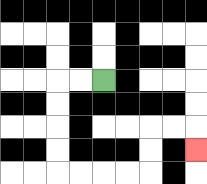{'start': '[4, 3]', 'end': '[8, 6]', 'path_directions': 'L,L,D,D,D,D,R,R,R,R,U,U,R,R,D', 'path_coordinates': '[[4, 3], [3, 3], [2, 3], [2, 4], [2, 5], [2, 6], [2, 7], [3, 7], [4, 7], [5, 7], [6, 7], [6, 6], [6, 5], [7, 5], [8, 5], [8, 6]]'}